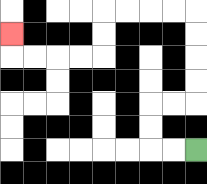{'start': '[8, 6]', 'end': '[0, 1]', 'path_directions': 'L,L,U,U,R,R,U,U,U,U,L,L,L,L,D,D,L,L,L,L,U', 'path_coordinates': '[[8, 6], [7, 6], [6, 6], [6, 5], [6, 4], [7, 4], [8, 4], [8, 3], [8, 2], [8, 1], [8, 0], [7, 0], [6, 0], [5, 0], [4, 0], [4, 1], [4, 2], [3, 2], [2, 2], [1, 2], [0, 2], [0, 1]]'}